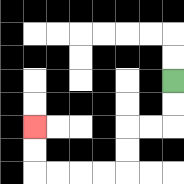{'start': '[7, 3]', 'end': '[1, 5]', 'path_directions': 'D,D,L,L,D,D,L,L,L,L,U,U', 'path_coordinates': '[[7, 3], [7, 4], [7, 5], [6, 5], [5, 5], [5, 6], [5, 7], [4, 7], [3, 7], [2, 7], [1, 7], [1, 6], [1, 5]]'}